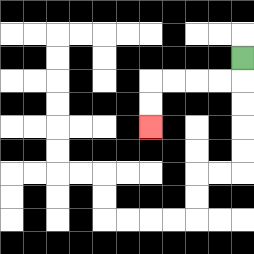{'start': '[10, 2]', 'end': '[6, 5]', 'path_directions': 'D,L,L,L,L,D,D', 'path_coordinates': '[[10, 2], [10, 3], [9, 3], [8, 3], [7, 3], [6, 3], [6, 4], [6, 5]]'}